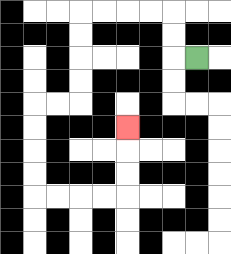{'start': '[8, 2]', 'end': '[5, 5]', 'path_directions': 'L,U,U,L,L,L,L,D,D,D,D,L,L,D,D,D,D,R,R,R,R,U,U,U', 'path_coordinates': '[[8, 2], [7, 2], [7, 1], [7, 0], [6, 0], [5, 0], [4, 0], [3, 0], [3, 1], [3, 2], [3, 3], [3, 4], [2, 4], [1, 4], [1, 5], [1, 6], [1, 7], [1, 8], [2, 8], [3, 8], [4, 8], [5, 8], [5, 7], [5, 6], [5, 5]]'}